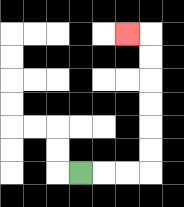{'start': '[3, 7]', 'end': '[5, 1]', 'path_directions': 'R,R,R,U,U,U,U,U,U,L', 'path_coordinates': '[[3, 7], [4, 7], [5, 7], [6, 7], [6, 6], [6, 5], [6, 4], [6, 3], [6, 2], [6, 1], [5, 1]]'}